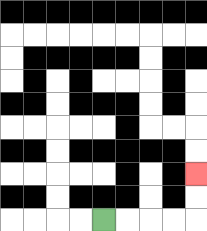{'start': '[4, 9]', 'end': '[8, 7]', 'path_directions': 'R,R,R,R,U,U', 'path_coordinates': '[[4, 9], [5, 9], [6, 9], [7, 9], [8, 9], [8, 8], [8, 7]]'}